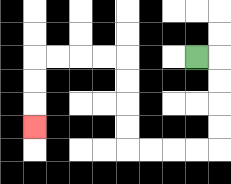{'start': '[8, 2]', 'end': '[1, 5]', 'path_directions': 'R,D,D,D,D,L,L,L,L,U,U,U,U,L,L,L,L,D,D,D', 'path_coordinates': '[[8, 2], [9, 2], [9, 3], [9, 4], [9, 5], [9, 6], [8, 6], [7, 6], [6, 6], [5, 6], [5, 5], [5, 4], [5, 3], [5, 2], [4, 2], [3, 2], [2, 2], [1, 2], [1, 3], [1, 4], [1, 5]]'}